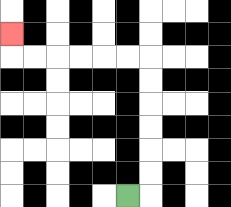{'start': '[5, 8]', 'end': '[0, 1]', 'path_directions': 'R,U,U,U,U,U,U,L,L,L,L,L,L,U', 'path_coordinates': '[[5, 8], [6, 8], [6, 7], [6, 6], [6, 5], [6, 4], [6, 3], [6, 2], [5, 2], [4, 2], [3, 2], [2, 2], [1, 2], [0, 2], [0, 1]]'}